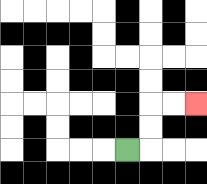{'start': '[5, 6]', 'end': '[8, 4]', 'path_directions': 'R,U,U,R,R', 'path_coordinates': '[[5, 6], [6, 6], [6, 5], [6, 4], [7, 4], [8, 4]]'}